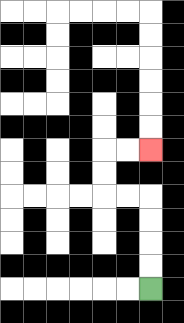{'start': '[6, 12]', 'end': '[6, 6]', 'path_directions': 'U,U,U,U,L,L,U,U,R,R', 'path_coordinates': '[[6, 12], [6, 11], [6, 10], [6, 9], [6, 8], [5, 8], [4, 8], [4, 7], [4, 6], [5, 6], [6, 6]]'}